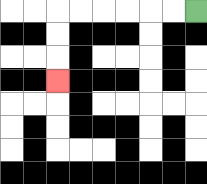{'start': '[8, 0]', 'end': '[2, 3]', 'path_directions': 'L,L,L,L,L,L,D,D,D', 'path_coordinates': '[[8, 0], [7, 0], [6, 0], [5, 0], [4, 0], [3, 0], [2, 0], [2, 1], [2, 2], [2, 3]]'}